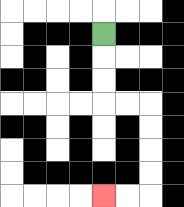{'start': '[4, 1]', 'end': '[4, 8]', 'path_directions': 'D,D,D,R,R,D,D,D,D,L,L', 'path_coordinates': '[[4, 1], [4, 2], [4, 3], [4, 4], [5, 4], [6, 4], [6, 5], [6, 6], [6, 7], [6, 8], [5, 8], [4, 8]]'}